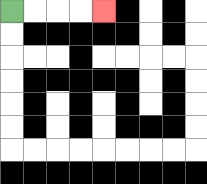{'start': '[0, 0]', 'end': '[4, 0]', 'path_directions': 'R,R,R,R', 'path_coordinates': '[[0, 0], [1, 0], [2, 0], [3, 0], [4, 0]]'}